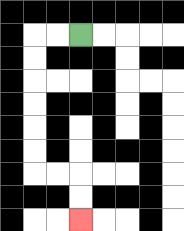{'start': '[3, 1]', 'end': '[3, 9]', 'path_directions': 'L,L,D,D,D,D,D,D,R,R,D,D', 'path_coordinates': '[[3, 1], [2, 1], [1, 1], [1, 2], [1, 3], [1, 4], [1, 5], [1, 6], [1, 7], [2, 7], [3, 7], [3, 8], [3, 9]]'}